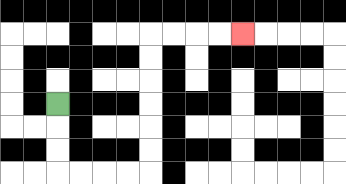{'start': '[2, 4]', 'end': '[10, 1]', 'path_directions': 'D,D,D,R,R,R,R,U,U,U,U,U,U,R,R,R,R', 'path_coordinates': '[[2, 4], [2, 5], [2, 6], [2, 7], [3, 7], [4, 7], [5, 7], [6, 7], [6, 6], [6, 5], [6, 4], [6, 3], [6, 2], [6, 1], [7, 1], [8, 1], [9, 1], [10, 1]]'}